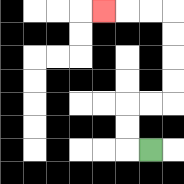{'start': '[6, 6]', 'end': '[4, 0]', 'path_directions': 'L,U,U,R,R,U,U,U,U,L,L,L', 'path_coordinates': '[[6, 6], [5, 6], [5, 5], [5, 4], [6, 4], [7, 4], [7, 3], [7, 2], [7, 1], [7, 0], [6, 0], [5, 0], [4, 0]]'}